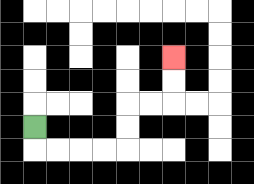{'start': '[1, 5]', 'end': '[7, 2]', 'path_directions': 'D,R,R,R,R,U,U,R,R,U,U', 'path_coordinates': '[[1, 5], [1, 6], [2, 6], [3, 6], [4, 6], [5, 6], [5, 5], [5, 4], [6, 4], [7, 4], [7, 3], [7, 2]]'}